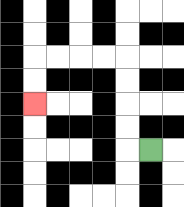{'start': '[6, 6]', 'end': '[1, 4]', 'path_directions': 'L,U,U,U,U,L,L,L,L,D,D', 'path_coordinates': '[[6, 6], [5, 6], [5, 5], [5, 4], [5, 3], [5, 2], [4, 2], [3, 2], [2, 2], [1, 2], [1, 3], [1, 4]]'}